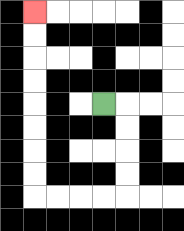{'start': '[4, 4]', 'end': '[1, 0]', 'path_directions': 'R,D,D,D,D,L,L,L,L,U,U,U,U,U,U,U,U', 'path_coordinates': '[[4, 4], [5, 4], [5, 5], [5, 6], [5, 7], [5, 8], [4, 8], [3, 8], [2, 8], [1, 8], [1, 7], [1, 6], [1, 5], [1, 4], [1, 3], [1, 2], [1, 1], [1, 0]]'}